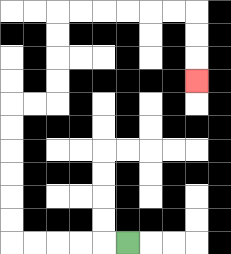{'start': '[5, 10]', 'end': '[8, 3]', 'path_directions': 'L,L,L,L,L,U,U,U,U,U,U,R,R,U,U,U,U,R,R,R,R,R,R,D,D,D', 'path_coordinates': '[[5, 10], [4, 10], [3, 10], [2, 10], [1, 10], [0, 10], [0, 9], [0, 8], [0, 7], [0, 6], [0, 5], [0, 4], [1, 4], [2, 4], [2, 3], [2, 2], [2, 1], [2, 0], [3, 0], [4, 0], [5, 0], [6, 0], [7, 0], [8, 0], [8, 1], [8, 2], [8, 3]]'}